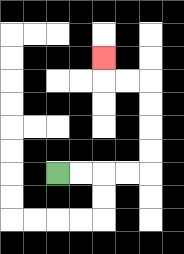{'start': '[2, 7]', 'end': '[4, 2]', 'path_directions': 'R,R,R,R,U,U,U,U,L,L,U', 'path_coordinates': '[[2, 7], [3, 7], [4, 7], [5, 7], [6, 7], [6, 6], [6, 5], [6, 4], [6, 3], [5, 3], [4, 3], [4, 2]]'}